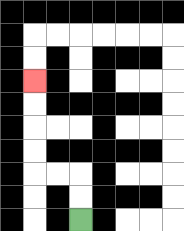{'start': '[3, 9]', 'end': '[1, 3]', 'path_directions': 'U,U,L,L,U,U,U,U', 'path_coordinates': '[[3, 9], [3, 8], [3, 7], [2, 7], [1, 7], [1, 6], [1, 5], [1, 4], [1, 3]]'}